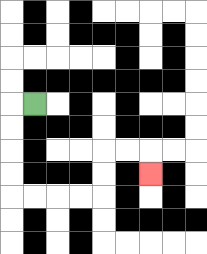{'start': '[1, 4]', 'end': '[6, 7]', 'path_directions': 'L,D,D,D,D,R,R,R,R,U,U,R,R,D', 'path_coordinates': '[[1, 4], [0, 4], [0, 5], [0, 6], [0, 7], [0, 8], [1, 8], [2, 8], [3, 8], [4, 8], [4, 7], [4, 6], [5, 6], [6, 6], [6, 7]]'}